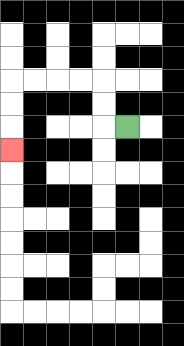{'start': '[5, 5]', 'end': '[0, 6]', 'path_directions': 'L,U,U,L,L,L,L,D,D,D', 'path_coordinates': '[[5, 5], [4, 5], [4, 4], [4, 3], [3, 3], [2, 3], [1, 3], [0, 3], [0, 4], [0, 5], [0, 6]]'}